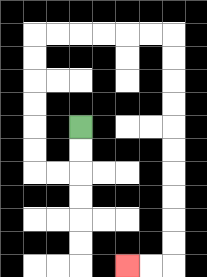{'start': '[3, 5]', 'end': '[5, 11]', 'path_directions': 'D,D,L,L,U,U,U,U,U,U,R,R,R,R,R,R,D,D,D,D,D,D,D,D,D,D,L,L', 'path_coordinates': '[[3, 5], [3, 6], [3, 7], [2, 7], [1, 7], [1, 6], [1, 5], [1, 4], [1, 3], [1, 2], [1, 1], [2, 1], [3, 1], [4, 1], [5, 1], [6, 1], [7, 1], [7, 2], [7, 3], [7, 4], [7, 5], [7, 6], [7, 7], [7, 8], [7, 9], [7, 10], [7, 11], [6, 11], [5, 11]]'}